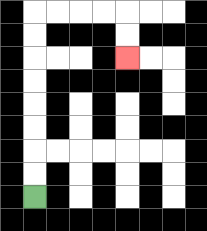{'start': '[1, 8]', 'end': '[5, 2]', 'path_directions': 'U,U,U,U,U,U,U,U,R,R,R,R,D,D', 'path_coordinates': '[[1, 8], [1, 7], [1, 6], [1, 5], [1, 4], [1, 3], [1, 2], [1, 1], [1, 0], [2, 0], [3, 0], [4, 0], [5, 0], [5, 1], [5, 2]]'}